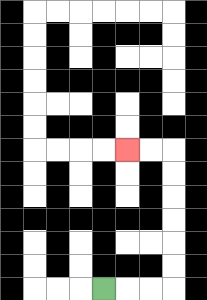{'start': '[4, 12]', 'end': '[5, 6]', 'path_directions': 'R,R,R,U,U,U,U,U,U,L,L', 'path_coordinates': '[[4, 12], [5, 12], [6, 12], [7, 12], [7, 11], [7, 10], [7, 9], [7, 8], [7, 7], [7, 6], [6, 6], [5, 6]]'}